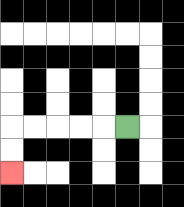{'start': '[5, 5]', 'end': '[0, 7]', 'path_directions': 'L,L,L,L,L,D,D', 'path_coordinates': '[[5, 5], [4, 5], [3, 5], [2, 5], [1, 5], [0, 5], [0, 6], [0, 7]]'}